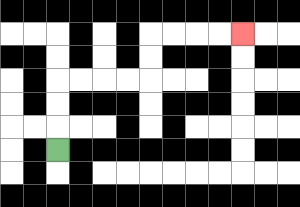{'start': '[2, 6]', 'end': '[10, 1]', 'path_directions': 'U,U,U,R,R,R,R,U,U,R,R,R,R', 'path_coordinates': '[[2, 6], [2, 5], [2, 4], [2, 3], [3, 3], [4, 3], [5, 3], [6, 3], [6, 2], [6, 1], [7, 1], [8, 1], [9, 1], [10, 1]]'}